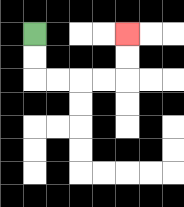{'start': '[1, 1]', 'end': '[5, 1]', 'path_directions': 'D,D,R,R,R,R,U,U', 'path_coordinates': '[[1, 1], [1, 2], [1, 3], [2, 3], [3, 3], [4, 3], [5, 3], [5, 2], [5, 1]]'}